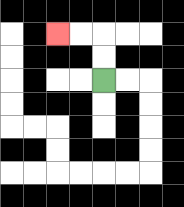{'start': '[4, 3]', 'end': '[2, 1]', 'path_directions': 'U,U,L,L', 'path_coordinates': '[[4, 3], [4, 2], [4, 1], [3, 1], [2, 1]]'}